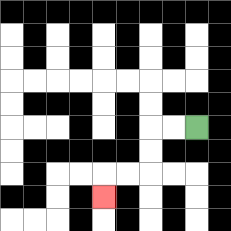{'start': '[8, 5]', 'end': '[4, 8]', 'path_directions': 'L,L,D,D,L,L,D', 'path_coordinates': '[[8, 5], [7, 5], [6, 5], [6, 6], [6, 7], [5, 7], [4, 7], [4, 8]]'}